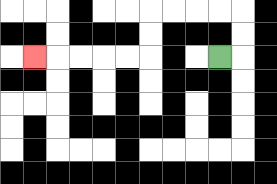{'start': '[9, 2]', 'end': '[1, 2]', 'path_directions': 'R,U,U,L,L,L,L,D,D,L,L,L,L,L', 'path_coordinates': '[[9, 2], [10, 2], [10, 1], [10, 0], [9, 0], [8, 0], [7, 0], [6, 0], [6, 1], [6, 2], [5, 2], [4, 2], [3, 2], [2, 2], [1, 2]]'}